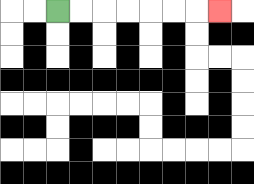{'start': '[2, 0]', 'end': '[9, 0]', 'path_directions': 'R,R,R,R,R,R,R', 'path_coordinates': '[[2, 0], [3, 0], [4, 0], [5, 0], [6, 0], [7, 0], [8, 0], [9, 0]]'}